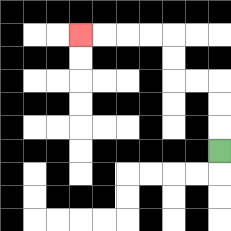{'start': '[9, 6]', 'end': '[3, 1]', 'path_directions': 'U,U,U,L,L,U,U,L,L,L,L', 'path_coordinates': '[[9, 6], [9, 5], [9, 4], [9, 3], [8, 3], [7, 3], [7, 2], [7, 1], [6, 1], [5, 1], [4, 1], [3, 1]]'}